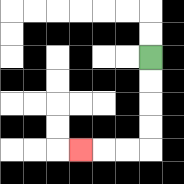{'start': '[6, 2]', 'end': '[3, 6]', 'path_directions': 'D,D,D,D,L,L,L', 'path_coordinates': '[[6, 2], [6, 3], [6, 4], [6, 5], [6, 6], [5, 6], [4, 6], [3, 6]]'}